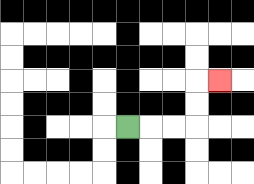{'start': '[5, 5]', 'end': '[9, 3]', 'path_directions': 'R,R,R,U,U,R', 'path_coordinates': '[[5, 5], [6, 5], [7, 5], [8, 5], [8, 4], [8, 3], [9, 3]]'}